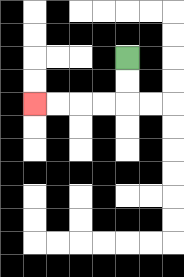{'start': '[5, 2]', 'end': '[1, 4]', 'path_directions': 'D,D,L,L,L,L', 'path_coordinates': '[[5, 2], [5, 3], [5, 4], [4, 4], [3, 4], [2, 4], [1, 4]]'}